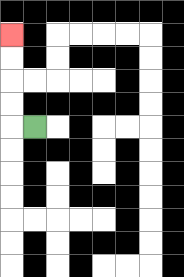{'start': '[1, 5]', 'end': '[0, 1]', 'path_directions': 'L,U,U,U,U', 'path_coordinates': '[[1, 5], [0, 5], [0, 4], [0, 3], [0, 2], [0, 1]]'}